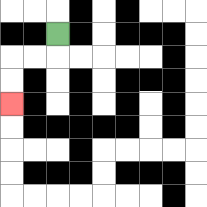{'start': '[2, 1]', 'end': '[0, 4]', 'path_directions': 'D,L,L,D,D', 'path_coordinates': '[[2, 1], [2, 2], [1, 2], [0, 2], [0, 3], [0, 4]]'}